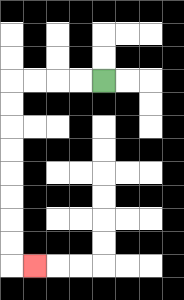{'start': '[4, 3]', 'end': '[1, 11]', 'path_directions': 'L,L,L,L,D,D,D,D,D,D,D,D,R', 'path_coordinates': '[[4, 3], [3, 3], [2, 3], [1, 3], [0, 3], [0, 4], [0, 5], [0, 6], [0, 7], [0, 8], [0, 9], [0, 10], [0, 11], [1, 11]]'}